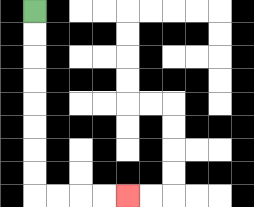{'start': '[1, 0]', 'end': '[5, 8]', 'path_directions': 'D,D,D,D,D,D,D,D,R,R,R,R', 'path_coordinates': '[[1, 0], [1, 1], [1, 2], [1, 3], [1, 4], [1, 5], [1, 6], [1, 7], [1, 8], [2, 8], [3, 8], [4, 8], [5, 8]]'}